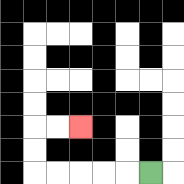{'start': '[6, 7]', 'end': '[3, 5]', 'path_directions': 'L,L,L,L,L,U,U,R,R', 'path_coordinates': '[[6, 7], [5, 7], [4, 7], [3, 7], [2, 7], [1, 7], [1, 6], [1, 5], [2, 5], [3, 5]]'}